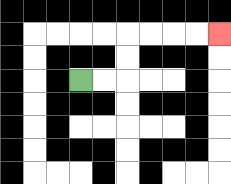{'start': '[3, 3]', 'end': '[9, 1]', 'path_directions': 'R,R,U,U,R,R,R,R', 'path_coordinates': '[[3, 3], [4, 3], [5, 3], [5, 2], [5, 1], [6, 1], [7, 1], [8, 1], [9, 1]]'}